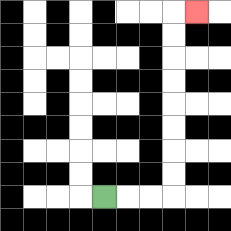{'start': '[4, 8]', 'end': '[8, 0]', 'path_directions': 'R,R,R,U,U,U,U,U,U,U,U,R', 'path_coordinates': '[[4, 8], [5, 8], [6, 8], [7, 8], [7, 7], [7, 6], [7, 5], [7, 4], [7, 3], [7, 2], [7, 1], [7, 0], [8, 0]]'}